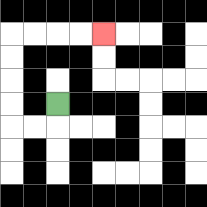{'start': '[2, 4]', 'end': '[4, 1]', 'path_directions': 'D,L,L,U,U,U,U,R,R,R,R', 'path_coordinates': '[[2, 4], [2, 5], [1, 5], [0, 5], [0, 4], [0, 3], [0, 2], [0, 1], [1, 1], [2, 1], [3, 1], [4, 1]]'}